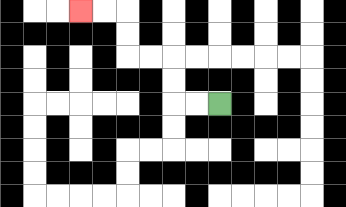{'start': '[9, 4]', 'end': '[3, 0]', 'path_directions': 'L,L,U,U,L,L,U,U,L,L', 'path_coordinates': '[[9, 4], [8, 4], [7, 4], [7, 3], [7, 2], [6, 2], [5, 2], [5, 1], [5, 0], [4, 0], [3, 0]]'}